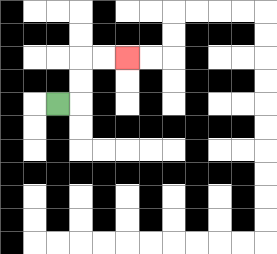{'start': '[2, 4]', 'end': '[5, 2]', 'path_directions': 'R,U,U,R,R', 'path_coordinates': '[[2, 4], [3, 4], [3, 3], [3, 2], [4, 2], [5, 2]]'}